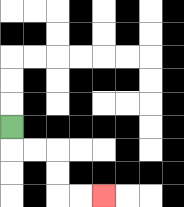{'start': '[0, 5]', 'end': '[4, 8]', 'path_directions': 'D,R,R,D,D,R,R', 'path_coordinates': '[[0, 5], [0, 6], [1, 6], [2, 6], [2, 7], [2, 8], [3, 8], [4, 8]]'}